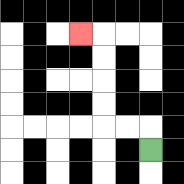{'start': '[6, 6]', 'end': '[3, 1]', 'path_directions': 'U,L,L,U,U,U,U,L', 'path_coordinates': '[[6, 6], [6, 5], [5, 5], [4, 5], [4, 4], [4, 3], [4, 2], [4, 1], [3, 1]]'}